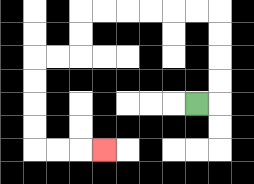{'start': '[8, 4]', 'end': '[4, 6]', 'path_directions': 'R,U,U,U,U,L,L,L,L,L,L,D,D,L,L,D,D,D,D,R,R,R', 'path_coordinates': '[[8, 4], [9, 4], [9, 3], [9, 2], [9, 1], [9, 0], [8, 0], [7, 0], [6, 0], [5, 0], [4, 0], [3, 0], [3, 1], [3, 2], [2, 2], [1, 2], [1, 3], [1, 4], [1, 5], [1, 6], [2, 6], [3, 6], [4, 6]]'}